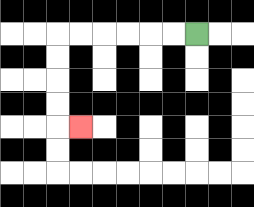{'start': '[8, 1]', 'end': '[3, 5]', 'path_directions': 'L,L,L,L,L,L,D,D,D,D,R', 'path_coordinates': '[[8, 1], [7, 1], [6, 1], [5, 1], [4, 1], [3, 1], [2, 1], [2, 2], [2, 3], [2, 4], [2, 5], [3, 5]]'}